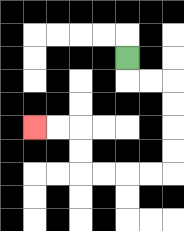{'start': '[5, 2]', 'end': '[1, 5]', 'path_directions': 'D,R,R,D,D,D,D,L,L,L,L,U,U,L,L', 'path_coordinates': '[[5, 2], [5, 3], [6, 3], [7, 3], [7, 4], [7, 5], [7, 6], [7, 7], [6, 7], [5, 7], [4, 7], [3, 7], [3, 6], [3, 5], [2, 5], [1, 5]]'}